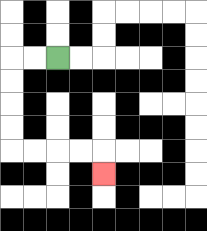{'start': '[2, 2]', 'end': '[4, 7]', 'path_directions': 'L,L,D,D,D,D,R,R,R,R,D', 'path_coordinates': '[[2, 2], [1, 2], [0, 2], [0, 3], [0, 4], [0, 5], [0, 6], [1, 6], [2, 6], [3, 6], [4, 6], [4, 7]]'}